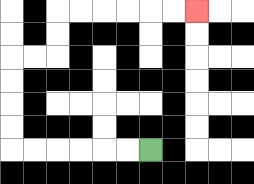{'start': '[6, 6]', 'end': '[8, 0]', 'path_directions': 'L,L,L,L,L,L,U,U,U,U,R,R,U,U,R,R,R,R,R,R', 'path_coordinates': '[[6, 6], [5, 6], [4, 6], [3, 6], [2, 6], [1, 6], [0, 6], [0, 5], [0, 4], [0, 3], [0, 2], [1, 2], [2, 2], [2, 1], [2, 0], [3, 0], [4, 0], [5, 0], [6, 0], [7, 0], [8, 0]]'}